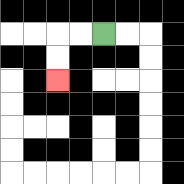{'start': '[4, 1]', 'end': '[2, 3]', 'path_directions': 'L,L,D,D', 'path_coordinates': '[[4, 1], [3, 1], [2, 1], [2, 2], [2, 3]]'}